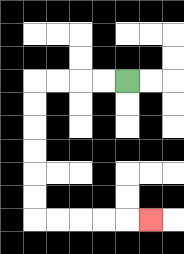{'start': '[5, 3]', 'end': '[6, 9]', 'path_directions': 'L,L,L,L,D,D,D,D,D,D,R,R,R,R,R', 'path_coordinates': '[[5, 3], [4, 3], [3, 3], [2, 3], [1, 3], [1, 4], [1, 5], [1, 6], [1, 7], [1, 8], [1, 9], [2, 9], [3, 9], [4, 9], [5, 9], [6, 9]]'}